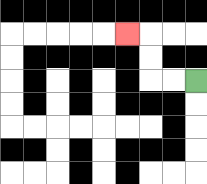{'start': '[8, 3]', 'end': '[5, 1]', 'path_directions': 'L,L,U,U,L', 'path_coordinates': '[[8, 3], [7, 3], [6, 3], [6, 2], [6, 1], [5, 1]]'}